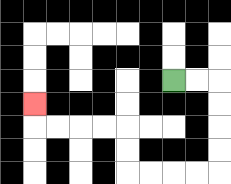{'start': '[7, 3]', 'end': '[1, 4]', 'path_directions': 'R,R,D,D,D,D,L,L,L,L,U,U,L,L,L,L,U', 'path_coordinates': '[[7, 3], [8, 3], [9, 3], [9, 4], [9, 5], [9, 6], [9, 7], [8, 7], [7, 7], [6, 7], [5, 7], [5, 6], [5, 5], [4, 5], [3, 5], [2, 5], [1, 5], [1, 4]]'}